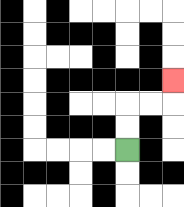{'start': '[5, 6]', 'end': '[7, 3]', 'path_directions': 'U,U,R,R,U', 'path_coordinates': '[[5, 6], [5, 5], [5, 4], [6, 4], [7, 4], [7, 3]]'}